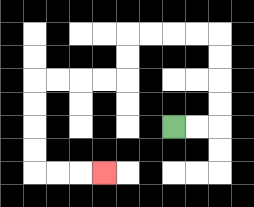{'start': '[7, 5]', 'end': '[4, 7]', 'path_directions': 'R,R,U,U,U,U,L,L,L,L,D,D,L,L,L,L,D,D,D,D,R,R,R', 'path_coordinates': '[[7, 5], [8, 5], [9, 5], [9, 4], [9, 3], [9, 2], [9, 1], [8, 1], [7, 1], [6, 1], [5, 1], [5, 2], [5, 3], [4, 3], [3, 3], [2, 3], [1, 3], [1, 4], [1, 5], [1, 6], [1, 7], [2, 7], [3, 7], [4, 7]]'}